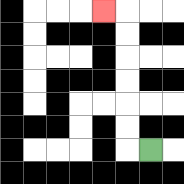{'start': '[6, 6]', 'end': '[4, 0]', 'path_directions': 'L,U,U,U,U,U,U,L', 'path_coordinates': '[[6, 6], [5, 6], [5, 5], [5, 4], [5, 3], [5, 2], [5, 1], [5, 0], [4, 0]]'}